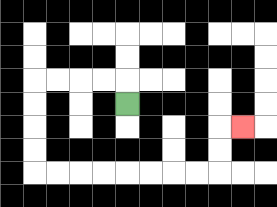{'start': '[5, 4]', 'end': '[10, 5]', 'path_directions': 'U,L,L,L,L,D,D,D,D,R,R,R,R,R,R,R,R,U,U,R', 'path_coordinates': '[[5, 4], [5, 3], [4, 3], [3, 3], [2, 3], [1, 3], [1, 4], [1, 5], [1, 6], [1, 7], [2, 7], [3, 7], [4, 7], [5, 7], [6, 7], [7, 7], [8, 7], [9, 7], [9, 6], [9, 5], [10, 5]]'}